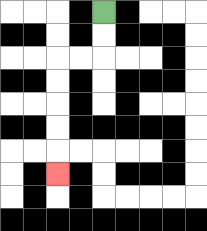{'start': '[4, 0]', 'end': '[2, 7]', 'path_directions': 'D,D,L,L,D,D,D,D,D', 'path_coordinates': '[[4, 0], [4, 1], [4, 2], [3, 2], [2, 2], [2, 3], [2, 4], [2, 5], [2, 6], [2, 7]]'}